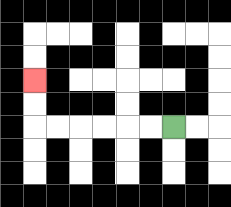{'start': '[7, 5]', 'end': '[1, 3]', 'path_directions': 'L,L,L,L,L,L,U,U', 'path_coordinates': '[[7, 5], [6, 5], [5, 5], [4, 5], [3, 5], [2, 5], [1, 5], [1, 4], [1, 3]]'}